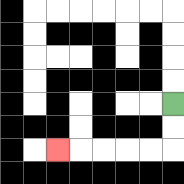{'start': '[7, 4]', 'end': '[2, 6]', 'path_directions': 'D,D,L,L,L,L,L', 'path_coordinates': '[[7, 4], [7, 5], [7, 6], [6, 6], [5, 6], [4, 6], [3, 6], [2, 6]]'}